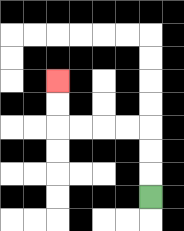{'start': '[6, 8]', 'end': '[2, 3]', 'path_directions': 'U,U,U,L,L,L,L,U,U', 'path_coordinates': '[[6, 8], [6, 7], [6, 6], [6, 5], [5, 5], [4, 5], [3, 5], [2, 5], [2, 4], [2, 3]]'}